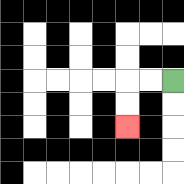{'start': '[7, 3]', 'end': '[5, 5]', 'path_directions': 'L,L,D,D', 'path_coordinates': '[[7, 3], [6, 3], [5, 3], [5, 4], [5, 5]]'}